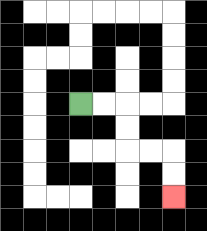{'start': '[3, 4]', 'end': '[7, 8]', 'path_directions': 'R,R,D,D,R,R,D,D', 'path_coordinates': '[[3, 4], [4, 4], [5, 4], [5, 5], [5, 6], [6, 6], [7, 6], [7, 7], [7, 8]]'}